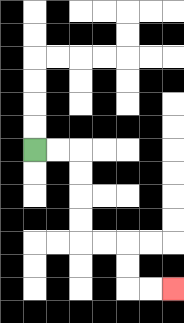{'start': '[1, 6]', 'end': '[7, 12]', 'path_directions': 'R,R,D,D,D,D,R,R,D,D,R,R', 'path_coordinates': '[[1, 6], [2, 6], [3, 6], [3, 7], [3, 8], [3, 9], [3, 10], [4, 10], [5, 10], [5, 11], [5, 12], [6, 12], [7, 12]]'}